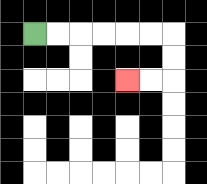{'start': '[1, 1]', 'end': '[5, 3]', 'path_directions': 'R,R,R,R,R,R,D,D,L,L', 'path_coordinates': '[[1, 1], [2, 1], [3, 1], [4, 1], [5, 1], [6, 1], [7, 1], [7, 2], [7, 3], [6, 3], [5, 3]]'}